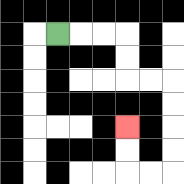{'start': '[2, 1]', 'end': '[5, 5]', 'path_directions': 'R,R,R,D,D,R,R,D,D,D,D,L,L,U,U', 'path_coordinates': '[[2, 1], [3, 1], [4, 1], [5, 1], [5, 2], [5, 3], [6, 3], [7, 3], [7, 4], [7, 5], [7, 6], [7, 7], [6, 7], [5, 7], [5, 6], [5, 5]]'}